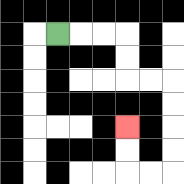{'start': '[2, 1]', 'end': '[5, 5]', 'path_directions': 'R,R,R,D,D,R,R,D,D,D,D,L,L,U,U', 'path_coordinates': '[[2, 1], [3, 1], [4, 1], [5, 1], [5, 2], [5, 3], [6, 3], [7, 3], [7, 4], [7, 5], [7, 6], [7, 7], [6, 7], [5, 7], [5, 6], [5, 5]]'}